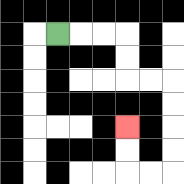{'start': '[2, 1]', 'end': '[5, 5]', 'path_directions': 'R,R,R,D,D,R,R,D,D,D,D,L,L,U,U', 'path_coordinates': '[[2, 1], [3, 1], [4, 1], [5, 1], [5, 2], [5, 3], [6, 3], [7, 3], [7, 4], [7, 5], [7, 6], [7, 7], [6, 7], [5, 7], [5, 6], [5, 5]]'}